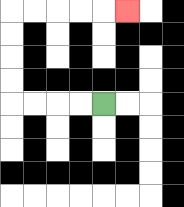{'start': '[4, 4]', 'end': '[5, 0]', 'path_directions': 'L,L,L,L,U,U,U,U,R,R,R,R,R', 'path_coordinates': '[[4, 4], [3, 4], [2, 4], [1, 4], [0, 4], [0, 3], [0, 2], [0, 1], [0, 0], [1, 0], [2, 0], [3, 0], [4, 0], [5, 0]]'}